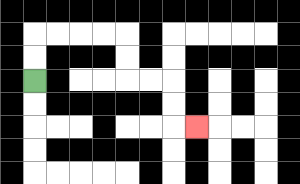{'start': '[1, 3]', 'end': '[8, 5]', 'path_directions': 'U,U,R,R,R,R,D,D,R,R,D,D,R', 'path_coordinates': '[[1, 3], [1, 2], [1, 1], [2, 1], [3, 1], [4, 1], [5, 1], [5, 2], [5, 3], [6, 3], [7, 3], [7, 4], [7, 5], [8, 5]]'}